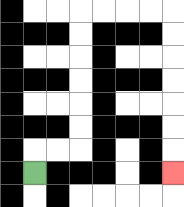{'start': '[1, 7]', 'end': '[7, 7]', 'path_directions': 'U,R,R,U,U,U,U,U,U,R,R,R,R,D,D,D,D,D,D,D', 'path_coordinates': '[[1, 7], [1, 6], [2, 6], [3, 6], [3, 5], [3, 4], [3, 3], [3, 2], [3, 1], [3, 0], [4, 0], [5, 0], [6, 0], [7, 0], [7, 1], [7, 2], [7, 3], [7, 4], [7, 5], [7, 6], [7, 7]]'}